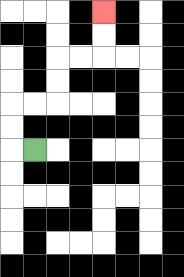{'start': '[1, 6]', 'end': '[4, 0]', 'path_directions': 'L,U,U,R,R,U,U,R,R,U,U', 'path_coordinates': '[[1, 6], [0, 6], [0, 5], [0, 4], [1, 4], [2, 4], [2, 3], [2, 2], [3, 2], [4, 2], [4, 1], [4, 0]]'}